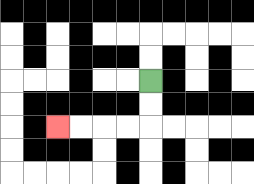{'start': '[6, 3]', 'end': '[2, 5]', 'path_directions': 'D,D,L,L,L,L', 'path_coordinates': '[[6, 3], [6, 4], [6, 5], [5, 5], [4, 5], [3, 5], [2, 5]]'}